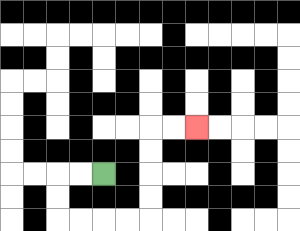{'start': '[4, 7]', 'end': '[8, 5]', 'path_directions': 'L,L,D,D,R,R,R,R,U,U,U,U,R,R', 'path_coordinates': '[[4, 7], [3, 7], [2, 7], [2, 8], [2, 9], [3, 9], [4, 9], [5, 9], [6, 9], [6, 8], [6, 7], [6, 6], [6, 5], [7, 5], [8, 5]]'}